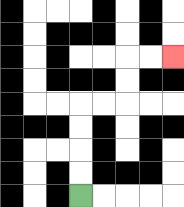{'start': '[3, 8]', 'end': '[7, 2]', 'path_directions': 'U,U,U,U,R,R,U,U,R,R', 'path_coordinates': '[[3, 8], [3, 7], [3, 6], [3, 5], [3, 4], [4, 4], [5, 4], [5, 3], [5, 2], [6, 2], [7, 2]]'}